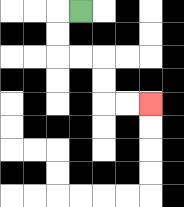{'start': '[3, 0]', 'end': '[6, 4]', 'path_directions': 'L,D,D,R,R,D,D,R,R', 'path_coordinates': '[[3, 0], [2, 0], [2, 1], [2, 2], [3, 2], [4, 2], [4, 3], [4, 4], [5, 4], [6, 4]]'}